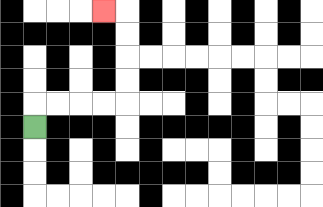{'start': '[1, 5]', 'end': '[4, 0]', 'path_directions': 'U,R,R,R,R,U,U,U,U,L', 'path_coordinates': '[[1, 5], [1, 4], [2, 4], [3, 4], [4, 4], [5, 4], [5, 3], [5, 2], [5, 1], [5, 0], [4, 0]]'}